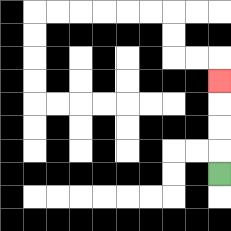{'start': '[9, 7]', 'end': '[9, 3]', 'path_directions': 'U,U,U,U', 'path_coordinates': '[[9, 7], [9, 6], [9, 5], [9, 4], [9, 3]]'}